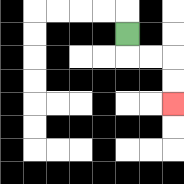{'start': '[5, 1]', 'end': '[7, 4]', 'path_directions': 'D,R,R,D,D', 'path_coordinates': '[[5, 1], [5, 2], [6, 2], [7, 2], [7, 3], [7, 4]]'}